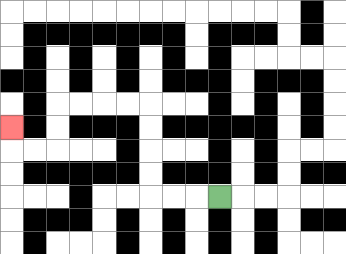{'start': '[9, 8]', 'end': '[0, 5]', 'path_directions': 'L,L,L,U,U,U,U,L,L,L,L,D,D,L,L,U', 'path_coordinates': '[[9, 8], [8, 8], [7, 8], [6, 8], [6, 7], [6, 6], [6, 5], [6, 4], [5, 4], [4, 4], [3, 4], [2, 4], [2, 5], [2, 6], [1, 6], [0, 6], [0, 5]]'}